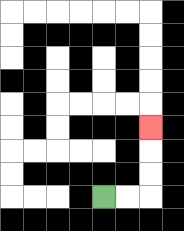{'start': '[4, 8]', 'end': '[6, 5]', 'path_directions': 'R,R,U,U,U', 'path_coordinates': '[[4, 8], [5, 8], [6, 8], [6, 7], [6, 6], [6, 5]]'}